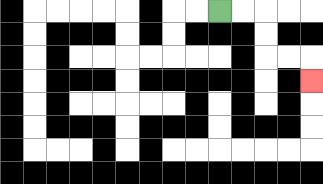{'start': '[9, 0]', 'end': '[13, 3]', 'path_directions': 'R,R,D,D,R,R,D', 'path_coordinates': '[[9, 0], [10, 0], [11, 0], [11, 1], [11, 2], [12, 2], [13, 2], [13, 3]]'}